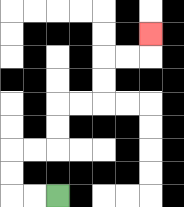{'start': '[2, 8]', 'end': '[6, 1]', 'path_directions': 'L,L,U,U,R,R,U,U,R,R,U,U,R,R,U', 'path_coordinates': '[[2, 8], [1, 8], [0, 8], [0, 7], [0, 6], [1, 6], [2, 6], [2, 5], [2, 4], [3, 4], [4, 4], [4, 3], [4, 2], [5, 2], [6, 2], [6, 1]]'}